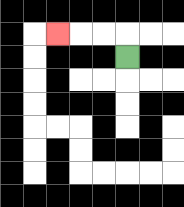{'start': '[5, 2]', 'end': '[2, 1]', 'path_directions': 'U,L,L,L', 'path_coordinates': '[[5, 2], [5, 1], [4, 1], [3, 1], [2, 1]]'}